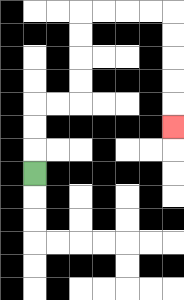{'start': '[1, 7]', 'end': '[7, 5]', 'path_directions': 'U,U,U,R,R,U,U,U,U,R,R,R,R,D,D,D,D,D', 'path_coordinates': '[[1, 7], [1, 6], [1, 5], [1, 4], [2, 4], [3, 4], [3, 3], [3, 2], [3, 1], [3, 0], [4, 0], [5, 0], [6, 0], [7, 0], [7, 1], [7, 2], [7, 3], [7, 4], [7, 5]]'}